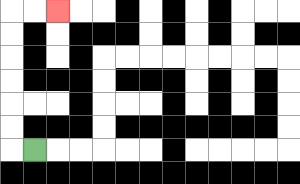{'start': '[1, 6]', 'end': '[2, 0]', 'path_directions': 'L,U,U,U,U,U,U,R,R', 'path_coordinates': '[[1, 6], [0, 6], [0, 5], [0, 4], [0, 3], [0, 2], [0, 1], [0, 0], [1, 0], [2, 0]]'}